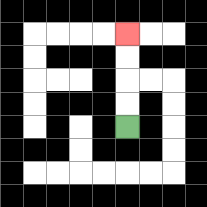{'start': '[5, 5]', 'end': '[5, 1]', 'path_directions': 'U,U,U,U', 'path_coordinates': '[[5, 5], [5, 4], [5, 3], [5, 2], [5, 1]]'}